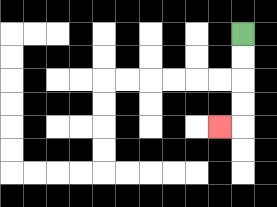{'start': '[10, 1]', 'end': '[9, 5]', 'path_directions': 'D,D,D,D,L', 'path_coordinates': '[[10, 1], [10, 2], [10, 3], [10, 4], [10, 5], [9, 5]]'}